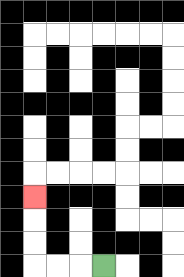{'start': '[4, 11]', 'end': '[1, 8]', 'path_directions': 'L,L,L,U,U,U', 'path_coordinates': '[[4, 11], [3, 11], [2, 11], [1, 11], [1, 10], [1, 9], [1, 8]]'}